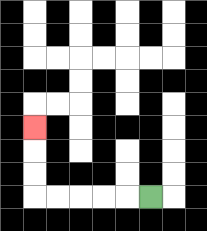{'start': '[6, 8]', 'end': '[1, 5]', 'path_directions': 'L,L,L,L,L,U,U,U', 'path_coordinates': '[[6, 8], [5, 8], [4, 8], [3, 8], [2, 8], [1, 8], [1, 7], [1, 6], [1, 5]]'}